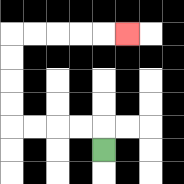{'start': '[4, 6]', 'end': '[5, 1]', 'path_directions': 'U,L,L,L,L,U,U,U,U,R,R,R,R,R', 'path_coordinates': '[[4, 6], [4, 5], [3, 5], [2, 5], [1, 5], [0, 5], [0, 4], [0, 3], [0, 2], [0, 1], [1, 1], [2, 1], [3, 1], [4, 1], [5, 1]]'}